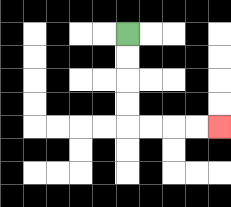{'start': '[5, 1]', 'end': '[9, 5]', 'path_directions': 'D,D,D,D,R,R,R,R', 'path_coordinates': '[[5, 1], [5, 2], [5, 3], [5, 4], [5, 5], [6, 5], [7, 5], [8, 5], [9, 5]]'}